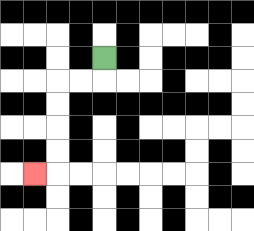{'start': '[4, 2]', 'end': '[1, 7]', 'path_directions': 'D,L,L,D,D,D,D,L', 'path_coordinates': '[[4, 2], [4, 3], [3, 3], [2, 3], [2, 4], [2, 5], [2, 6], [2, 7], [1, 7]]'}